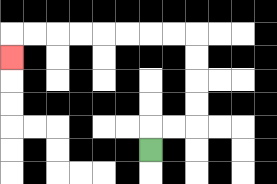{'start': '[6, 6]', 'end': '[0, 2]', 'path_directions': 'U,R,R,U,U,U,U,L,L,L,L,L,L,L,L,D', 'path_coordinates': '[[6, 6], [6, 5], [7, 5], [8, 5], [8, 4], [8, 3], [8, 2], [8, 1], [7, 1], [6, 1], [5, 1], [4, 1], [3, 1], [2, 1], [1, 1], [0, 1], [0, 2]]'}